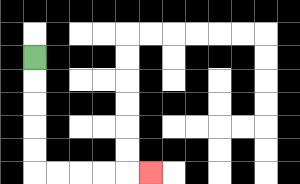{'start': '[1, 2]', 'end': '[6, 7]', 'path_directions': 'D,D,D,D,D,R,R,R,R,R', 'path_coordinates': '[[1, 2], [1, 3], [1, 4], [1, 5], [1, 6], [1, 7], [2, 7], [3, 7], [4, 7], [5, 7], [6, 7]]'}